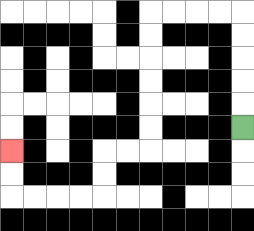{'start': '[10, 5]', 'end': '[0, 6]', 'path_directions': 'U,U,U,U,U,L,L,L,L,D,D,D,D,D,D,L,L,D,D,L,L,L,L,U,U', 'path_coordinates': '[[10, 5], [10, 4], [10, 3], [10, 2], [10, 1], [10, 0], [9, 0], [8, 0], [7, 0], [6, 0], [6, 1], [6, 2], [6, 3], [6, 4], [6, 5], [6, 6], [5, 6], [4, 6], [4, 7], [4, 8], [3, 8], [2, 8], [1, 8], [0, 8], [0, 7], [0, 6]]'}